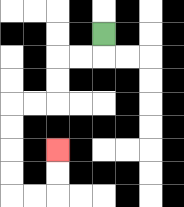{'start': '[4, 1]', 'end': '[2, 6]', 'path_directions': 'D,L,L,D,D,L,L,D,D,D,D,R,R,U,U', 'path_coordinates': '[[4, 1], [4, 2], [3, 2], [2, 2], [2, 3], [2, 4], [1, 4], [0, 4], [0, 5], [0, 6], [0, 7], [0, 8], [1, 8], [2, 8], [2, 7], [2, 6]]'}